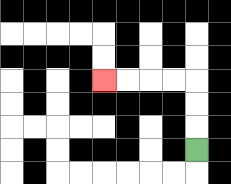{'start': '[8, 6]', 'end': '[4, 3]', 'path_directions': 'U,U,U,L,L,L,L', 'path_coordinates': '[[8, 6], [8, 5], [8, 4], [8, 3], [7, 3], [6, 3], [5, 3], [4, 3]]'}